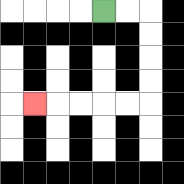{'start': '[4, 0]', 'end': '[1, 4]', 'path_directions': 'R,R,D,D,D,D,L,L,L,L,L', 'path_coordinates': '[[4, 0], [5, 0], [6, 0], [6, 1], [6, 2], [6, 3], [6, 4], [5, 4], [4, 4], [3, 4], [2, 4], [1, 4]]'}